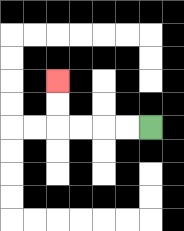{'start': '[6, 5]', 'end': '[2, 3]', 'path_directions': 'L,L,L,L,U,U', 'path_coordinates': '[[6, 5], [5, 5], [4, 5], [3, 5], [2, 5], [2, 4], [2, 3]]'}